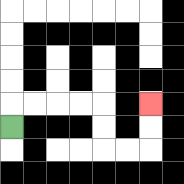{'start': '[0, 5]', 'end': '[6, 4]', 'path_directions': 'U,R,R,R,R,D,D,R,R,U,U', 'path_coordinates': '[[0, 5], [0, 4], [1, 4], [2, 4], [3, 4], [4, 4], [4, 5], [4, 6], [5, 6], [6, 6], [6, 5], [6, 4]]'}